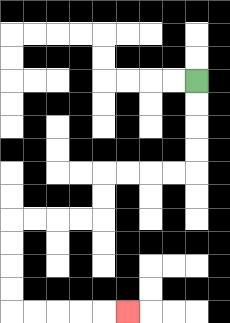{'start': '[8, 3]', 'end': '[5, 13]', 'path_directions': 'D,D,D,D,L,L,L,L,D,D,L,L,L,L,D,D,D,D,R,R,R,R,R', 'path_coordinates': '[[8, 3], [8, 4], [8, 5], [8, 6], [8, 7], [7, 7], [6, 7], [5, 7], [4, 7], [4, 8], [4, 9], [3, 9], [2, 9], [1, 9], [0, 9], [0, 10], [0, 11], [0, 12], [0, 13], [1, 13], [2, 13], [3, 13], [4, 13], [5, 13]]'}